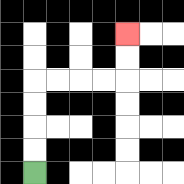{'start': '[1, 7]', 'end': '[5, 1]', 'path_directions': 'U,U,U,U,R,R,R,R,U,U', 'path_coordinates': '[[1, 7], [1, 6], [1, 5], [1, 4], [1, 3], [2, 3], [3, 3], [4, 3], [5, 3], [5, 2], [5, 1]]'}